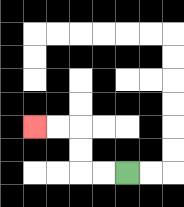{'start': '[5, 7]', 'end': '[1, 5]', 'path_directions': 'L,L,U,U,L,L', 'path_coordinates': '[[5, 7], [4, 7], [3, 7], [3, 6], [3, 5], [2, 5], [1, 5]]'}